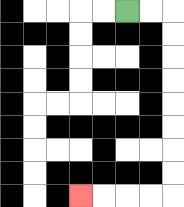{'start': '[5, 0]', 'end': '[3, 8]', 'path_directions': 'R,R,D,D,D,D,D,D,D,D,L,L,L,L', 'path_coordinates': '[[5, 0], [6, 0], [7, 0], [7, 1], [7, 2], [7, 3], [7, 4], [7, 5], [7, 6], [7, 7], [7, 8], [6, 8], [5, 8], [4, 8], [3, 8]]'}